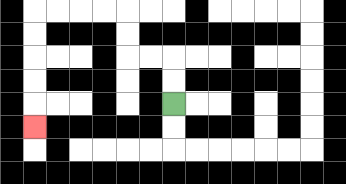{'start': '[7, 4]', 'end': '[1, 5]', 'path_directions': 'U,U,L,L,U,U,L,L,L,L,D,D,D,D,D', 'path_coordinates': '[[7, 4], [7, 3], [7, 2], [6, 2], [5, 2], [5, 1], [5, 0], [4, 0], [3, 0], [2, 0], [1, 0], [1, 1], [1, 2], [1, 3], [1, 4], [1, 5]]'}